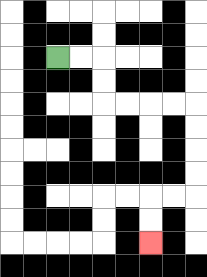{'start': '[2, 2]', 'end': '[6, 10]', 'path_directions': 'R,R,D,D,R,R,R,R,D,D,D,D,L,L,D,D', 'path_coordinates': '[[2, 2], [3, 2], [4, 2], [4, 3], [4, 4], [5, 4], [6, 4], [7, 4], [8, 4], [8, 5], [8, 6], [8, 7], [8, 8], [7, 8], [6, 8], [6, 9], [6, 10]]'}